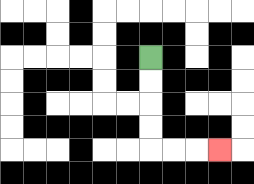{'start': '[6, 2]', 'end': '[9, 6]', 'path_directions': 'D,D,D,D,R,R,R', 'path_coordinates': '[[6, 2], [6, 3], [6, 4], [6, 5], [6, 6], [7, 6], [8, 6], [9, 6]]'}